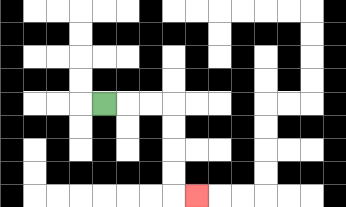{'start': '[4, 4]', 'end': '[8, 8]', 'path_directions': 'R,R,R,D,D,D,D,R', 'path_coordinates': '[[4, 4], [5, 4], [6, 4], [7, 4], [7, 5], [7, 6], [7, 7], [7, 8], [8, 8]]'}